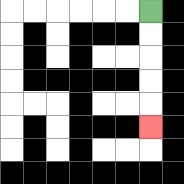{'start': '[6, 0]', 'end': '[6, 5]', 'path_directions': 'D,D,D,D,D', 'path_coordinates': '[[6, 0], [6, 1], [6, 2], [6, 3], [6, 4], [6, 5]]'}